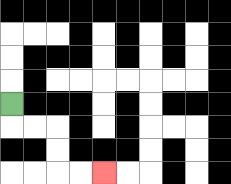{'start': '[0, 4]', 'end': '[4, 7]', 'path_directions': 'D,R,R,D,D,R,R', 'path_coordinates': '[[0, 4], [0, 5], [1, 5], [2, 5], [2, 6], [2, 7], [3, 7], [4, 7]]'}